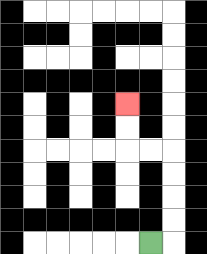{'start': '[6, 10]', 'end': '[5, 4]', 'path_directions': 'R,U,U,U,U,L,L,U,U', 'path_coordinates': '[[6, 10], [7, 10], [7, 9], [7, 8], [7, 7], [7, 6], [6, 6], [5, 6], [5, 5], [5, 4]]'}